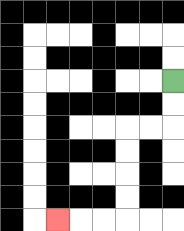{'start': '[7, 3]', 'end': '[2, 9]', 'path_directions': 'D,D,L,L,D,D,D,D,L,L,L', 'path_coordinates': '[[7, 3], [7, 4], [7, 5], [6, 5], [5, 5], [5, 6], [5, 7], [5, 8], [5, 9], [4, 9], [3, 9], [2, 9]]'}